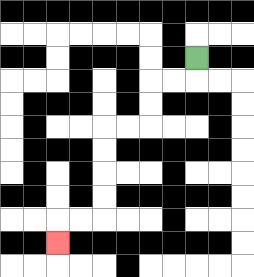{'start': '[8, 2]', 'end': '[2, 10]', 'path_directions': 'D,L,L,D,D,L,L,D,D,D,D,L,L,D', 'path_coordinates': '[[8, 2], [8, 3], [7, 3], [6, 3], [6, 4], [6, 5], [5, 5], [4, 5], [4, 6], [4, 7], [4, 8], [4, 9], [3, 9], [2, 9], [2, 10]]'}